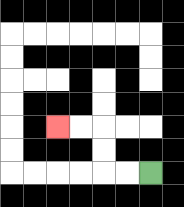{'start': '[6, 7]', 'end': '[2, 5]', 'path_directions': 'L,L,U,U,L,L', 'path_coordinates': '[[6, 7], [5, 7], [4, 7], [4, 6], [4, 5], [3, 5], [2, 5]]'}